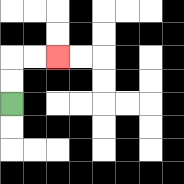{'start': '[0, 4]', 'end': '[2, 2]', 'path_directions': 'U,U,R,R', 'path_coordinates': '[[0, 4], [0, 3], [0, 2], [1, 2], [2, 2]]'}